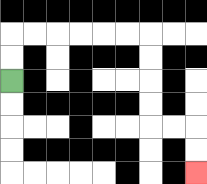{'start': '[0, 3]', 'end': '[8, 7]', 'path_directions': 'U,U,R,R,R,R,R,R,D,D,D,D,R,R,D,D', 'path_coordinates': '[[0, 3], [0, 2], [0, 1], [1, 1], [2, 1], [3, 1], [4, 1], [5, 1], [6, 1], [6, 2], [6, 3], [6, 4], [6, 5], [7, 5], [8, 5], [8, 6], [8, 7]]'}